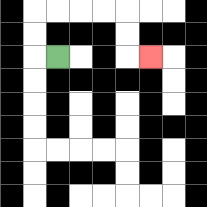{'start': '[2, 2]', 'end': '[6, 2]', 'path_directions': 'L,U,U,R,R,R,R,D,D,R', 'path_coordinates': '[[2, 2], [1, 2], [1, 1], [1, 0], [2, 0], [3, 0], [4, 0], [5, 0], [5, 1], [5, 2], [6, 2]]'}